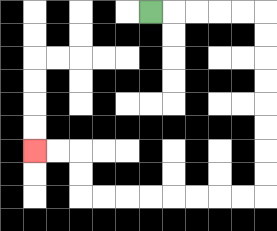{'start': '[6, 0]', 'end': '[1, 6]', 'path_directions': 'R,R,R,R,R,D,D,D,D,D,D,D,D,L,L,L,L,L,L,L,L,U,U,L,L', 'path_coordinates': '[[6, 0], [7, 0], [8, 0], [9, 0], [10, 0], [11, 0], [11, 1], [11, 2], [11, 3], [11, 4], [11, 5], [11, 6], [11, 7], [11, 8], [10, 8], [9, 8], [8, 8], [7, 8], [6, 8], [5, 8], [4, 8], [3, 8], [3, 7], [3, 6], [2, 6], [1, 6]]'}